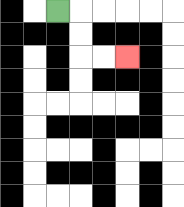{'start': '[2, 0]', 'end': '[5, 2]', 'path_directions': 'R,D,D,R,R', 'path_coordinates': '[[2, 0], [3, 0], [3, 1], [3, 2], [4, 2], [5, 2]]'}